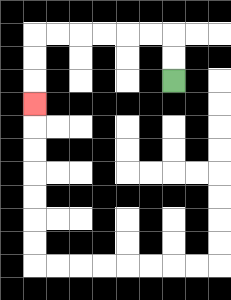{'start': '[7, 3]', 'end': '[1, 4]', 'path_directions': 'U,U,L,L,L,L,L,L,D,D,D', 'path_coordinates': '[[7, 3], [7, 2], [7, 1], [6, 1], [5, 1], [4, 1], [3, 1], [2, 1], [1, 1], [1, 2], [1, 3], [1, 4]]'}